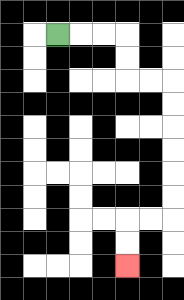{'start': '[2, 1]', 'end': '[5, 11]', 'path_directions': 'R,R,R,D,D,R,R,D,D,D,D,D,D,L,L,D,D', 'path_coordinates': '[[2, 1], [3, 1], [4, 1], [5, 1], [5, 2], [5, 3], [6, 3], [7, 3], [7, 4], [7, 5], [7, 6], [7, 7], [7, 8], [7, 9], [6, 9], [5, 9], [5, 10], [5, 11]]'}